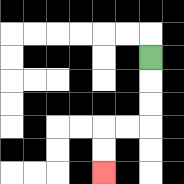{'start': '[6, 2]', 'end': '[4, 7]', 'path_directions': 'D,D,D,L,L,D,D', 'path_coordinates': '[[6, 2], [6, 3], [6, 4], [6, 5], [5, 5], [4, 5], [4, 6], [4, 7]]'}